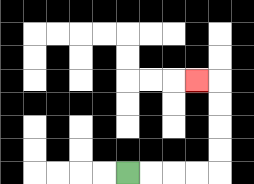{'start': '[5, 7]', 'end': '[8, 3]', 'path_directions': 'R,R,R,R,U,U,U,U,L', 'path_coordinates': '[[5, 7], [6, 7], [7, 7], [8, 7], [9, 7], [9, 6], [9, 5], [9, 4], [9, 3], [8, 3]]'}